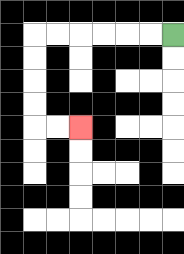{'start': '[7, 1]', 'end': '[3, 5]', 'path_directions': 'L,L,L,L,L,L,D,D,D,D,R,R', 'path_coordinates': '[[7, 1], [6, 1], [5, 1], [4, 1], [3, 1], [2, 1], [1, 1], [1, 2], [1, 3], [1, 4], [1, 5], [2, 5], [3, 5]]'}